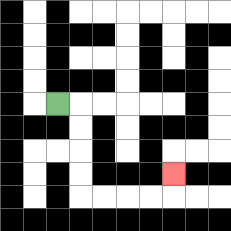{'start': '[2, 4]', 'end': '[7, 7]', 'path_directions': 'R,D,D,D,D,R,R,R,R,U', 'path_coordinates': '[[2, 4], [3, 4], [3, 5], [3, 6], [3, 7], [3, 8], [4, 8], [5, 8], [6, 8], [7, 8], [7, 7]]'}